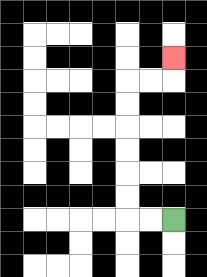{'start': '[7, 9]', 'end': '[7, 2]', 'path_directions': 'L,L,U,U,U,U,U,U,R,R,U', 'path_coordinates': '[[7, 9], [6, 9], [5, 9], [5, 8], [5, 7], [5, 6], [5, 5], [5, 4], [5, 3], [6, 3], [7, 3], [7, 2]]'}